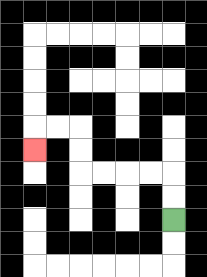{'start': '[7, 9]', 'end': '[1, 6]', 'path_directions': 'U,U,L,L,L,L,U,U,L,L,D', 'path_coordinates': '[[7, 9], [7, 8], [7, 7], [6, 7], [5, 7], [4, 7], [3, 7], [3, 6], [3, 5], [2, 5], [1, 5], [1, 6]]'}